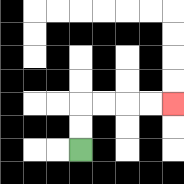{'start': '[3, 6]', 'end': '[7, 4]', 'path_directions': 'U,U,R,R,R,R', 'path_coordinates': '[[3, 6], [3, 5], [3, 4], [4, 4], [5, 4], [6, 4], [7, 4]]'}